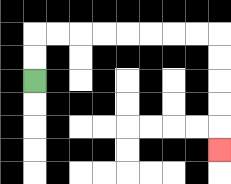{'start': '[1, 3]', 'end': '[9, 6]', 'path_directions': 'U,U,R,R,R,R,R,R,R,R,D,D,D,D,D', 'path_coordinates': '[[1, 3], [1, 2], [1, 1], [2, 1], [3, 1], [4, 1], [5, 1], [6, 1], [7, 1], [8, 1], [9, 1], [9, 2], [9, 3], [9, 4], [9, 5], [9, 6]]'}